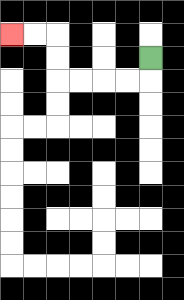{'start': '[6, 2]', 'end': '[0, 1]', 'path_directions': 'D,L,L,L,L,U,U,L,L', 'path_coordinates': '[[6, 2], [6, 3], [5, 3], [4, 3], [3, 3], [2, 3], [2, 2], [2, 1], [1, 1], [0, 1]]'}